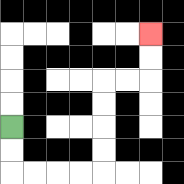{'start': '[0, 5]', 'end': '[6, 1]', 'path_directions': 'D,D,R,R,R,R,U,U,U,U,R,R,U,U', 'path_coordinates': '[[0, 5], [0, 6], [0, 7], [1, 7], [2, 7], [3, 7], [4, 7], [4, 6], [4, 5], [4, 4], [4, 3], [5, 3], [6, 3], [6, 2], [6, 1]]'}